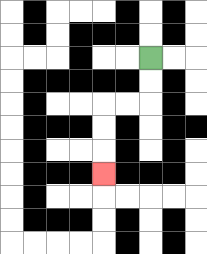{'start': '[6, 2]', 'end': '[4, 7]', 'path_directions': 'D,D,L,L,D,D,D', 'path_coordinates': '[[6, 2], [6, 3], [6, 4], [5, 4], [4, 4], [4, 5], [4, 6], [4, 7]]'}